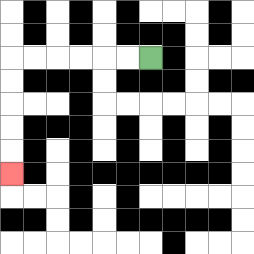{'start': '[6, 2]', 'end': '[0, 7]', 'path_directions': 'L,L,L,L,L,L,D,D,D,D,D', 'path_coordinates': '[[6, 2], [5, 2], [4, 2], [3, 2], [2, 2], [1, 2], [0, 2], [0, 3], [0, 4], [0, 5], [0, 6], [0, 7]]'}